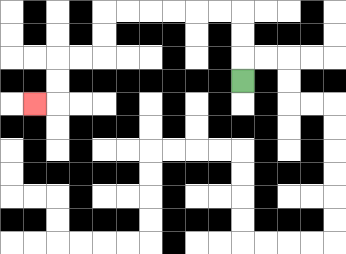{'start': '[10, 3]', 'end': '[1, 4]', 'path_directions': 'U,U,U,L,L,L,L,L,L,D,D,L,L,D,D,L', 'path_coordinates': '[[10, 3], [10, 2], [10, 1], [10, 0], [9, 0], [8, 0], [7, 0], [6, 0], [5, 0], [4, 0], [4, 1], [4, 2], [3, 2], [2, 2], [2, 3], [2, 4], [1, 4]]'}